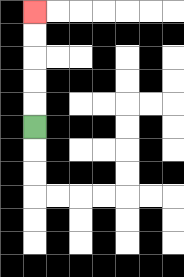{'start': '[1, 5]', 'end': '[1, 0]', 'path_directions': 'U,U,U,U,U', 'path_coordinates': '[[1, 5], [1, 4], [1, 3], [1, 2], [1, 1], [1, 0]]'}